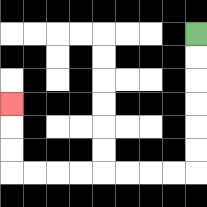{'start': '[8, 1]', 'end': '[0, 4]', 'path_directions': 'D,D,D,D,D,D,L,L,L,L,L,L,L,L,U,U,U', 'path_coordinates': '[[8, 1], [8, 2], [8, 3], [8, 4], [8, 5], [8, 6], [8, 7], [7, 7], [6, 7], [5, 7], [4, 7], [3, 7], [2, 7], [1, 7], [0, 7], [0, 6], [0, 5], [0, 4]]'}